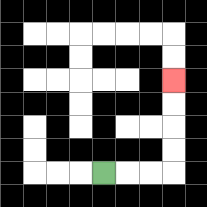{'start': '[4, 7]', 'end': '[7, 3]', 'path_directions': 'R,R,R,U,U,U,U', 'path_coordinates': '[[4, 7], [5, 7], [6, 7], [7, 7], [7, 6], [7, 5], [7, 4], [7, 3]]'}